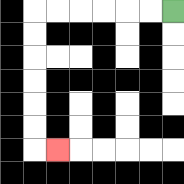{'start': '[7, 0]', 'end': '[2, 6]', 'path_directions': 'L,L,L,L,L,L,D,D,D,D,D,D,R', 'path_coordinates': '[[7, 0], [6, 0], [5, 0], [4, 0], [3, 0], [2, 0], [1, 0], [1, 1], [1, 2], [1, 3], [1, 4], [1, 5], [1, 6], [2, 6]]'}